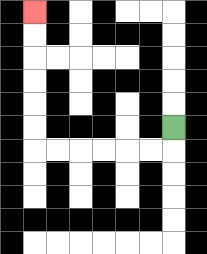{'start': '[7, 5]', 'end': '[1, 0]', 'path_directions': 'D,L,L,L,L,L,L,U,U,U,U,U,U', 'path_coordinates': '[[7, 5], [7, 6], [6, 6], [5, 6], [4, 6], [3, 6], [2, 6], [1, 6], [1, 5], [1, 4], [1, 3], [1, 2], [1, 1], [1, 0]]'}